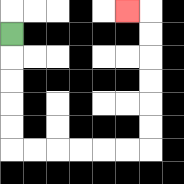{'start': '[0, 1]', 'end': '[5, 0]', 'path_directions': 'D,D,D,D,D,R,R,R,R,R,R,U,U,U,U,U,U,L', 'path_coordinates': '[[0, 1], [0, 2], [0, 3], [0, 4], [0, 5], [0, 6], [1, 6], [2, 6], [3, 6], [4, 6], [5, 6], [6, 6], [6, 5], [6, 4], [6, 3], [6, 2], [6, 1], [6, 0], [5, 0]]'}